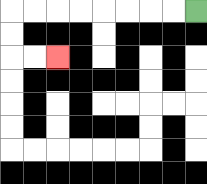{'start': '[8, 0]', 'end': '[2, 2]', 'path_directions': 'L,L,L,L,L,L,L,L,D,D,R,R', 'path_coordinates': '[[8, 0], [7, 0], [6, 0], [5, 0], [4, 0], [3, 0], [2, 0], [1, 0], [0, 0], [0, 1], [0, 2], [1, 2], [2, 2]]'}